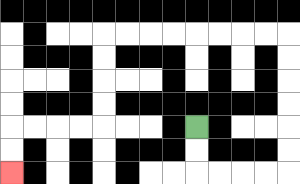{'start': '[8, 5]', 'end': '[0, 7]', 'path_directions': 'D,D,R,R,R,R,U,U,U,U,U,U,L,L,L,L,L,L,L,L,D,D,D,D,L,L,L,L,D,D', 'path_coordinates': '[[8, 5], [8, 6], [8, 7], [9, 7], [10, 7], [11, 7], [12, 7], [12, 6], [12, 5], [12, 4], [12, 3], [12, 2], [12, 1], [11, 1], [10, 1], [9, 1], [8, 1], [7, 1], [6, 1], [5, 1], [4, 1], [4, 2], [4, 3], [4, 4], [4, 5], [3, 5], [2, 5], [1, 5], [0, 5], [0, 6], [0, 7]]'}